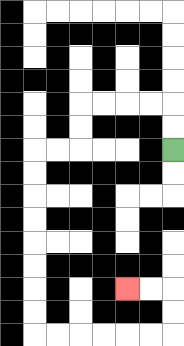{'start': '[7, 6]', 'end': '[5, 12]', 'path_directions': 'U,U,L,L,L,L,D,D,L,L,D,D,D,D,D,D,D,D,R,R,R,R,R,R,U,U,L,L', 'path_coordinates': '[[7, 6], [7, 5], [7, 4], [6, 4], [5, 4], [4, 4], [3, 4], [3, 5], [3, 6], [2, 6], [1, 6], [1, 7], [1, 8], [1, 9], [1, 10], [1, 11], [1, 12], [1, 13], [1, 14], [2, 14], [3, 14], [4, 14], [5, 14], [6, 14], [7, 14], [7, 13], [7, 12], [6, 12], [5, 12]]'}